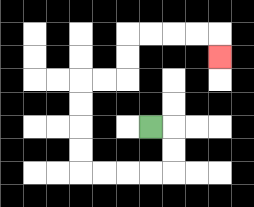{'start': '[6, 5]', 'end': '[9, 2]', 'path_directions': 'R,D,D,L,L,L,L,U,U,U,U,R,R,U,U,R,R,R,R,D', 'path_coordinates': '[[6, 5], [7, 5], [7, 6], [7, 7], [6, 7], [5, 7], [4, 7], [3, 7], [3, 6], [3, 5], [3, 4], [3, 3], [4, 3], [5, 3], [5, 2], [5, 1], [6, 1], [7, 1], [8, 1], [9, 1], [9, 2]]'}